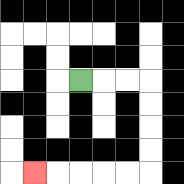{'start': '[3, 3]', 'end': '[1, 7]', 'path_directions': 'R,R,R,D,D,D,D,L,L,L,L,L', 'path_coordinates': '[[3, 3], [4, 3], [5, 3], [6, 3], [6, 4], [6, 5], [6, 6], [6, 7], [5, 7], [4, 7], [3, 7], [2, 7], [1, 7]]'}